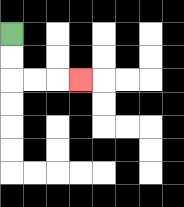{'start': '[0, 1]', 'end': '[3, 3]', 'path_directions': 'D,D,R,R,R', 'path_coordinates': '[[0, 1], [0, 2], [0, 3], [1, 3], [2, 3], [3, 3]]'}